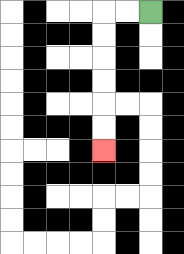{'start': '[6, 0]', 'end': '[4, 6]', 'path_directions': 'L,L,D,D,D,D,D,D', 'path_coordinates': '[[6, 0], [5, 0], [4, 0], [4, 1], [4, 2], [4, 3], [4, 4], [4, 5], [4, 6]]'}